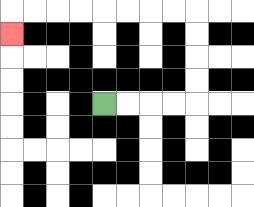{'start': '[4, 4]', 'end': '[0, 1]', 'path_directions': 'R,R,R,R,U,U,U,U,L,L,L,L,L,L,L,L,D', 'path_coordinates': '[[4, 4], [5, 4], [6, 4], [7, 4], [8, 4], [8, 3], [8, 2], [8, 1], [8, 0], [7, 0], [6, 0], [5, 0], [4, 0], [3, 0], [2, 0], [1, 0], [0, 0], [0, 1]]'}